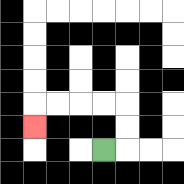{'start': '[4, 6]', 'end': '[1, 5]', 'path_directions': 'R,U,U,L,L,L,L,D', 'path_coordinates': '[[4, 6], [5, 6], [5, 5], [5, 4], [4, 4], [3, 4], [2, 4], [1, 4], [1, 5]]'}